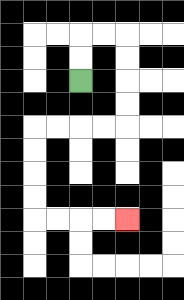{'start': '[3, 3]', 'end': '[5, 9]', 'path_directions': 'U,U,R,R,D,D,D,D,L,L,L,L,D,D,D,D,R,R,R,R', 'path_coordinates': '[[3, 3], [3, 2], [3, 1], [4, 1], [5, 1], [5, 2], [5, 3], [5, 4], [5, 5], [4, 5], [3, 5], [2, 5], [1, 5], [1, 6], [1, 7], [1, 8], [1, 9], [2, 9], [3, 9], [4, 9], [5, 9]]'}